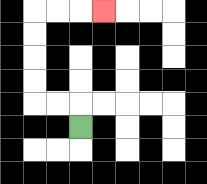{'start': '[3, 5]', 'end': '[4, 0]', 'path_directions': 'U,L,L,U,U,U,U,R,R,R', 'path_coordinates': '[[3, 5], [3, 4], [2, 4], [1, 4], [1, 3], [1, 2], [1, 1], [1, 0], [2, 0], [3, 0], [4, 0]]'}